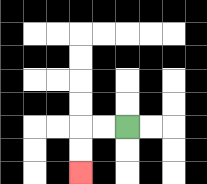{'start': '[5, 5]', 'end': '[3, 7]', 'path_directions': 'L,L,D,D', 'path_coordinates': '[[5, 5], [4, 5], [3, 5], [3, 6], [3, 7]]'}